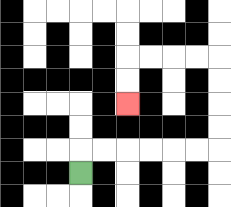{'start': '[3, 7]', 'end': '[5, 4]', 'path_directions': 'U,R,R,R,R,R,R,U,U,U,U,L,L,L,L,D,D', 'path_coordinates': '[[3, 7], [3, 6], [4, 6], [5, 6], [6, 6], [7, 6], [8, 6], [9, 6], [9, 5], [9, 4], [9, 3], [9, 2], [8, 2], [7, 2], [6, 2], [5, 2], [5, 3], [5, 4]]'}